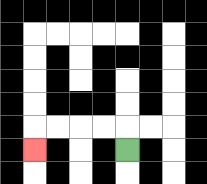{'start': '[5, 6]', 'end': '[1, 6]', 'path_directions': 'U,L,L,L,L,D', 'path_coordinates': '[[5, 6], [5, 5], [4, 5], [3, 5], [2, 5], [1, 5], [1, 6]]'}